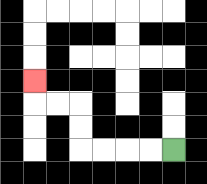{'start': '[7, 6]', 'end': '[1, 3]', 'path_directions': 'L,L,L,L,U,U,L,L,U', 'path_coordinates': '[[7, 6], [6, 6], [5, 6], [4, 6], [3, 6], [3, 5], [3, 4], [2, 4], [1, 4], [1, 3]]'}